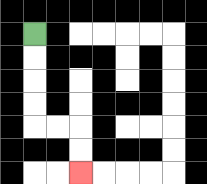{'start': '[1, 1]', 'end': '[3, 7]', 'path_directions': 'D,D,D,D,R,R,D,D', 'path_coordinates': '[[1, 1], [1, 2], [1, 3], [1, 4], [1, 5], [2, 5], [3, 5], [3, 6], [3, 7]]'}